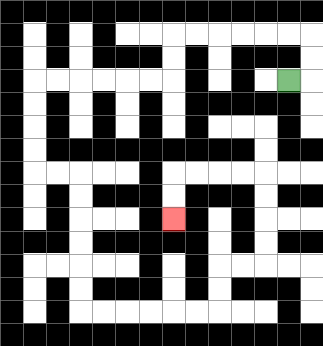{'start': '[12, 3]', 'end': '[7, 9]', 'path_directions': 'R,U,U,L,L,L,L,L,L,D,D,L,L,L,L,L,L,D,D,D,D,R,R,D,D,D,D,D,D,R,R,R,R,R,R,U,U,R,R,U,U,U,U,L,L,L,L,D,D', 'path_coordinates': '[[12, 3], [13, 3], [13, 2], [13, 1], [12, 1], [11, 1], [10, 1], [9, 1], [8, 1], [7, 1], [7, 2], [7, 3], [6, 3], [5, 3], [4, 3], [3, 3], [2, 3], [1, 3], [1, 4], [1, 5], [1, 6], [1, 7], [2, 7], [3, 7], [3, 8], [3, 9], [3, 10], [3, 11], [3, 12], [3, 13], [4, 13], [5, 13], [6, 13], [7, 13], [8, 13], [9, 13], [9, 12], [9, 11], [10, 11], [11, 11], [11, 10], [11, 9], [11, 8], [11, 7], [10, 7], [9, 7], [8, 7], [7, 7], [7, 8], [7, 9]]'}